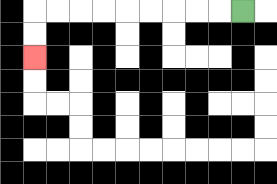{'start': '[10, 0]', 'end': '[1, 2]', 'path_directions': 'L,L,L,L,L,L,L,L,L,D,D', 'path_coordinates': '[[10, 0], [9, 0], [8, 0], [7, 0], [6, 0], [5, 0], [4, 0], [3, 0], [2, 0], [1, 0], [1, 1], [1, 2]]'}